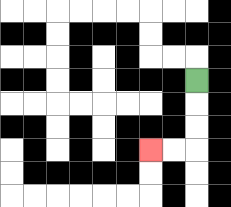{'start': '[8, 3]', 'end': '[6, 6]', 'path_directions': 'D,D,D,L,L', 'path_coordinates': '[[8, 3], [8, 4], [8, 5], [8, 6], [7, 6], [6, 6]]'}